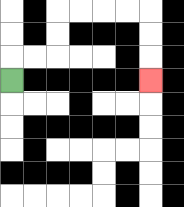{'start': '[0, 3]', 'end': '[6, 3]', 'path_directions': 'U,R,R,U,U,R,R,R,R,D,D,D', 'path_coordinates': '[[0, 3], [0, 2], [1, 2], [2, 2], [2, 1], [2, 0], [3, 0], [4, 0], [5, 0], [6, 0], [6, 1], [6, 2], [6, 3]]'}